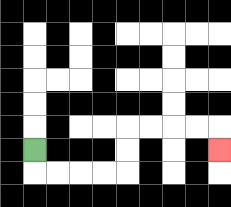{'start': '[1, 6]', 'end': '[9, 6]', 'path_directions': 'D,R,R,R,R,U,U,R,R,R,R,D', 'path_coordinates': '[[1, 6], [1, 7], [2, 7], [3, 7], [4, 7], [5, 7], [5, 6], [5, 5], [6, 5], [7, 5], [8, 5], [9, 5], [9, 6]]'}